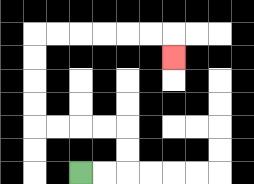{'start': '[3, 7]', 'end': '[7, 2]', 'path_directions': 'R,R,U,U,L,L,L,L,U,U,U,U,R,R,R,R,R,R,D', 'path_coordinates': '[[3, 7], [4, 7], [5, 7], [5, 6], [5, 5], [4, 5], [3, 5], [2, 5], [1, 5], [1, 4], [1, 3], [1, 2], [1, 1], [2, 1], [3, 1], [4, 1], [5, 1], [6, 1], [7, 1], [7, 2]]'}